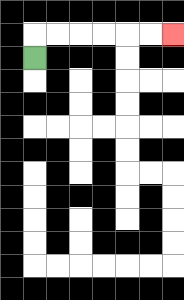{'start': '[1, 2]', 'end': '[7, 1]', 'path_directions': 'U,R,R,R,R,R,R', 'path_coordinates': '[[1, 2], [1, 1], [2, 1], [3, 1], [4, 1], [5, 1], [6, 1], [7, 1]]'}